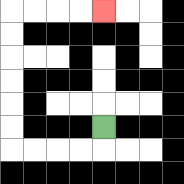{'start': '[4, 5]', 'end': '[4, 0]', 'path_directions': 'D,L,L,L,L,U,U,U,U,U,U,R,R,R,R', 'path_coordinates': '[[4, 5], [4, 6], [3, 6], [2, 6], [1, 6], [0, 6], [0, 5], [0, 4], [0, 3], [0, 2], [0, 1], [0, 0], [1, 0], [2, 0], [3, 0], [4, 0]]'}